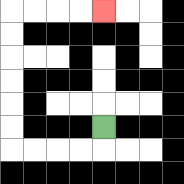{'start': '[4, 5]', 'end': '[4, 0]', 'path_directions': 'D,L,L,L,L,U,U,U,U,U,U,R,R,R,R', 'path_coordinates': '[[4, 5], [4, 6], [3, 6], [2, 6], [1, 6], [0, 6], [0, 5], [0, 4], [0, 3], [0, 2], [0, 1], [0, 0], [1, 0], [2, 0], [3, 0], [4, 0]]'}